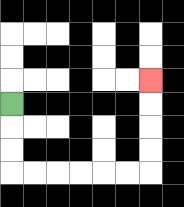{'start': '[0, 4]', 'end': '[6, 3]', 'path_directions': 'D,D,D,R,R,R,R,R,R,U,U,U,U', 'path_coordinates': '[[0, 4], [0, 5], [0, 6], [0, 7], [1, 7], [2, 7], [3, 7], [4, 7], [5, 7], [6, 7], [6, 6], [6, 5], [6, 4], [6, 3]]'}